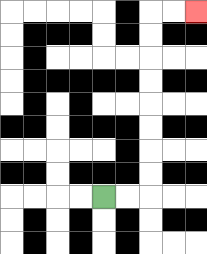{'start': '[4, 8]', 'end': '[8, 0]', 'path_directions': 'R,R,U,U,U,U,U,U,U,U,R,R', 'path_coordinates': '[[4, 8], [5, 8], [6, 8], [6, 7], [6, 6], [6, 5], [6, 4], [6, 3], [6, 2], [6, 1], [6, 0], [7, 0], [8, 0]]'}